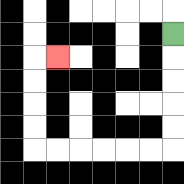{'start': '[7, 1]', 'end': '[2, 2]', 'path_directions': 'D,D,D,D,D,L,L,L,L,L,L,U,U,U,U,R', 'path_coordinates': '[[7, 1], [7, 2], [7, 3], [7, 4], [7, 5], [7, 6], [6, 6], [5, 6], [4, 6], [3, 6], [2, 6], [1, 6], [1, 5], [1, 4], [1, 3], [1, 2], [2, 2]]'}